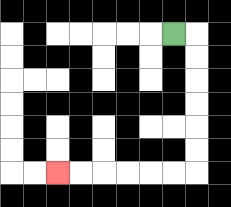{'start': '[7, 1]', 'end': '[2, 7]', 'path_directions': 'R,D,D,D,D,D,D,L,L,L,L,L,L', 'path_coordinates': '[[7, 1], [8, 1], [8, 2], [8, 3], [8, 4], [8, 5], [8, 6], [8, 7], [7, 7], [6, 7], [5, 7], [4, 7], [3, 7], [2, 7]]'}